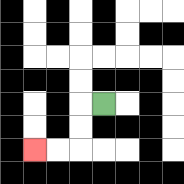{'start': '[4, 4]', 'end': '[1, 6]', 'path_directions': 'L,D,D,L,L', 'path_coordinates': '[[4, 4], [3, 4], [3, 5], [3, 6], [2, 6], [1, 6]]'}